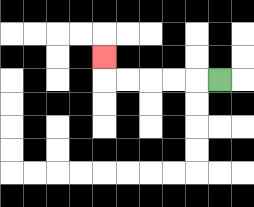{'start': '[9, 3]', 'end': '[4, 2]', 'path_directions': 'L,L,L,L,L,U', 'path_coordinates': '[[9, 3], [8, 3], [7, 3], [6, 3], [5, 3], [4, 3], [4, 2]]'}